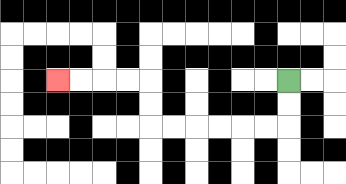{'start': '[12, 3]', 'end': '[2, 3]', 'path_directions': 'D,D,L,L,L,L,L,L,U,U,L,L,L,L', 'path_coordinates': '[[12, 3], [12, 4], [12, 5], [11, 5], [10, 5], [9, 5], [8, 5], [7, 5], [6, 5], [6, 4], [6, 3], [5, 3], [4, 3], [3, 3], [2, 3]]'}